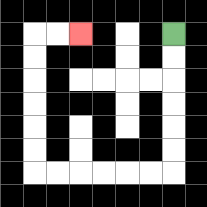{'start': '[7, 1]', 'end': '[3, 1]', 'path_directions': 'D,D,D,D,D,D,L,L,L,L,L,L,U,U,U,U,U,U,R,R', 'path_coordinates': '[[7, 1], [7, 2], [7, 3], [7, 4], [7, 5], [7, 6], [7, 7], [6, 7], [5, 7], [4, 7], [3, 7], [2, 7], [1, 7], [1, 6], [1, 5], [1, 4], [1, 3], [1, 2], [1, 1], [2, 1], [3, 1]]'}